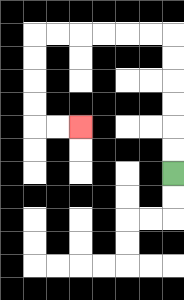{'start': '[7, 7]', 'end': '[3, 5]', 'path_directions': 'U,U,U,U,U,U,L,L,L,L,L,L,D,D,D,D,R,R', 'path_coordinates': '[[7, 7], [7, 6], [7, 5], [7, 4], [7, 3], [7, 2], [7, 1], [6, 1], [5, 1], [4, 1], [3, 1], [2, 1], [1, 1], [1, 2], [1, 3], [1, 4], [1, 5], [2, 5], [3, 5]]'}